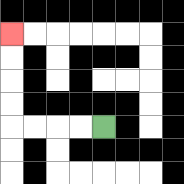{'start': '[4, 5]', 'end': '[0, 1]', 'path_directions': 'L,L,L,L,U,U,U,U', 'path_coordinates': '[[4, 5], [3, 5], [2, 5], [1, 5], [0, 5], [0, 4], [0, 3], [0, 2], [0, 1]]'}